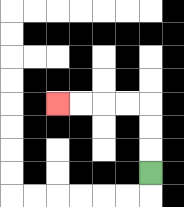{'start': '[6, 7]', 'end': '[2, 4]', 'path_directions': 'U,U,U,L,L,L,L', 'path_coordinates': '[[6, 7], [6, 6], [6, 5], [6, 4], [5, 4], [4, 4], [3, 4], [2, 4]]'}